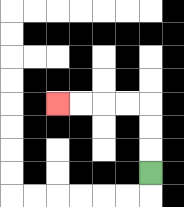{'start': '[6, 7]', 'end': '[2, 4]', 'path_directions': 'U,U,U,L,L,L,L', 'path_coordinates': '[[6, 7], [6, 6], [6, 5], [6, 4], [5, 4], [4, 4], [3, 4], [2, 4]]'}